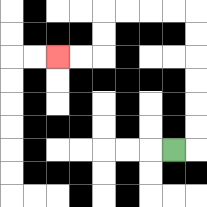{'start': '[7, 6]', 'end': '[2, 2]', 'path_directions': 'R,U,U,U,U,U,U,L,L,L,L,D,D,L,L', 'path_coordinates': '[[7, 6], [8, 6], [8, 5], [8, 4], [8, 3], [8, 2], [8, 1], [8, 0], [7, 0], [6, 0], [5, 0], [4, 0], [4, 1], [4, 2], [3, 2], [2, 2]]'}